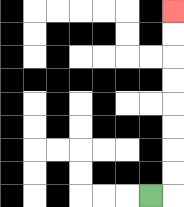{'start': '[6, 8]', 'end': '[7, 0]', 'path_directions': 'R,U,U,U,U,U,U,U,U', 'path_coordinates': '[[6, 8], [7, 8], [7, 7], [7, 6], [7, 5], [7, 4], [7, 3], [7, 2], [7, 1], [7, 0]]'}